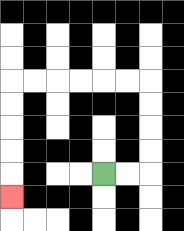{'start': '[4, 7]', 'end': '[0, 8]', 'path_directions': 'R,R,U,U,U,U,L,L,L,L,L,L,D,D,D,D,D', 'path_coordinates': '[[4, 7], [5, 7], [6, 7], [6, 6], [6, 5], [6, 4], [6, 3], [5, 3], [4, 3], [3, 3], [2, 3], [1, 3], [0, 3], [0, 4], [0, 5], [0, 6], [0, 7], [0, 8]]'}